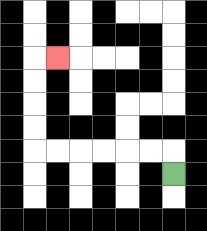{'start': '[7, 7]', 'end': '[2, 2]', 'path_directions': 'U,L,L,L,L,L,L,U,U,U,U,R', 'path_coordinates': '[[7, 7], [7, 6], [6, 6], [5, 6], [4, 6], [3, 6], [2, 6], [1, 6], [1, 5], [1, 4], [1, 3], [1, 2], [2, 2]]'}